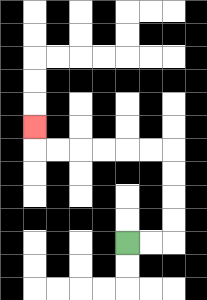{'start': '[5, 10]', 'end': '[1, 5]', 'path_directions': 'R,R,U,U,U,U,L,L,L,L,L,L,U', 'path_coordinates': '[[5, 10], [6, 10], [7, 10], [7, 9], [7, 8], [7, 7], [7, 6], [6, 6], [5, 6], [4, 6], [3, 6], [2, 6], [1, 6], [1, 5]]'}